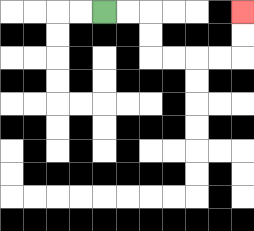{'start': '[4, 0]', 'end': '[10, 0]', 'path_directions': 'R,R,D,D,R,R,R,R,U,U', 'path_coordinates': '[[4, 0], [5, 0], [6, 0], [6, 1], [6, 2], [7, 2], [8, 2], [9, 2], [10, 2], [10, 1], [10, 0]]'}